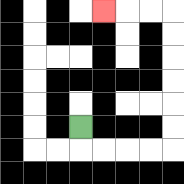{'start': '[3, 5]', 'end': '[4, 0]', 'path_directions': 'D,R,R,R,R,U,U,U,U,U,U,L,L,L', 'path_coordinates': '[[3, 5], [3, 6], [4, 6], [5, 6], [6, 6], [7, 6], [7, 5], [7, 4], [7, 3], [7, 2], [7, 1], [7, 0], [6, 0], [5, 0], [4, 0]]'}